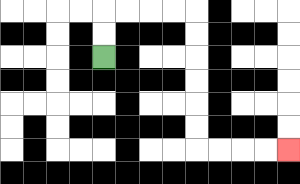{'start': '[4, 2]', 'end': '[12, 6]', 'path_directions': 'U,U,R,R,R,R,D,D,D,D,D,D,R,R,R,R', 'path_coordinates': '[[4, 2], [4, 1], [4, 0], [5, 0], [6, 0], [7, 0], [8, 0], [8, 1], [8, 2], [8, 3], [8, 4], [8, 5], [8, 6], [9, 6], [10, 6], [11, 6], [12, 6]]'}